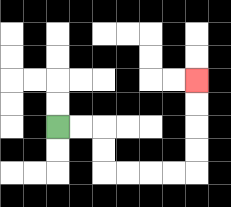{'start': '[2, 5]', 'end': '[8, 3]', 'path_directions': 'R,R,D,D,R,R,R,R,U,U,U,U', 'path_coordinates': '[[2, 5], [3, 5], [4, 5], [4, 6], [4, 7], [5, 7], [6, 7], [7, 7], [8, 7], [8, 6], [8, 5], [8, 4], [8, 3]]'}